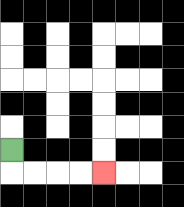{'start': '[0, 6]', 'end': '[4, 7]', 'path_directions': 'D,R,R,R,R', 'path_coordinates': '[[0, 6], [0, 7], [1, 7], [2, 7], [3, 7], [4, 7]]'}